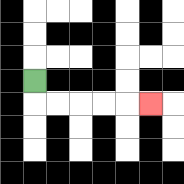{'start': '[1, 3]', 'end': '[6, 4]', 'path_directions': 'D,R,R,R,R,R', 'path_coordinates': '[[1, 3], [1, 4], [2, 4], [3, 4], [4, 4], [5, 4], [6, 4]]'}